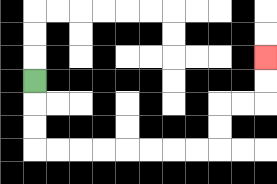{'start': '[1, 3]', 'end': '[11, 2]', 'path_directions': 'D,D,D,R,R,R,R,R,R,R,R,U,U,R,R,U,U', 'path_coordinates': '[[1, 3], [1, 4], [1, 5], [1, 6], [2, 6], [3, 6], [4, 6], [5, 6], [6, 6], [7, 6], [8, 6], [9, 6], [9, 5], [9, 4], [10, 4], [11, 4], [11, 3], [11, 2]]'}